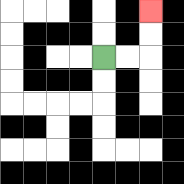{'start': '[4, 2]', 'end': '[6, 0]', 'path_directions': 'R,R,U,U', 'path_coordinates': '[[4, 2], [5, 2], [6, 2], [6, 1], [6, 0]]'}